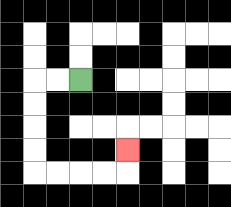{'start': '[3, 3]', 'end': '[5, 6]', 'path_directions': 'L,L,D,D,D,D,R,R,R,R,U', 'path_coordinates': '[[3, 3], [2, 3], [1, 3], [1, 4], [1, 5], [1, 6], [1, 7], [2, 7], [3, 7], [4, 7], [5, 7], [5, 6]]'}